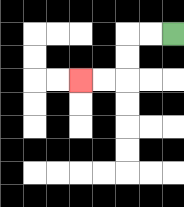{'start': '[7, 1]', 'end': '[3, 3]', 'path_directions': 'L,L,D,D,L,L', 'path_coordinates': '[[7, 1], [6, 1], [5, 1], [5, 2], [5, 3], [4, 3], [3, 3]]'}